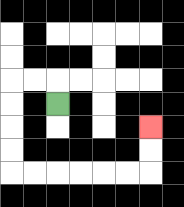{'start': '[2, 4]', 'end': '[6, 5]', 'path_directions': 'U,L,L,D,D,D,D,R,R,R,R,R,R,U,U', 'path_coordinates': '[[2, 4], [2, 3], [1, 3], [0, 3], [0, 4], [0, 5], [0, 6], [0, 7], [1, 7], [2, 7], [3, 7], [4, 7], [5, 7], [6, 7], [6, 6], [6, 5]]'}